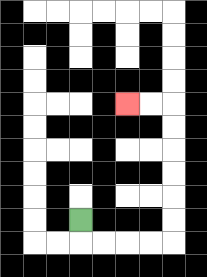{'start': '[3, 9]', 'end': '[5, 4]', 'path_directions': 'D,R,R,R,R,U,U,U,U,U,U,L,L', 'path_coordinates': '[[3, 9], [3, 10], [4, 10], [5, 10], [6, 10], [7, 10], [7, 9], [7, 8], [7, 7], [7, 6], [7, 5], [7, 4], [6, 4], [5, 4]]'}